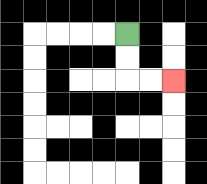{'start': '[5, 1]', 'end': '[7, 3]', 'path_directions': 'D,D,R,R', 'path_coordinates': '[[5, 1], [5, 2], [5, 3], [6, 3], [7, 3]]'}